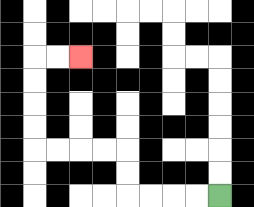{'start': '[9, 8]', 'end': '[3, 2]', 'path_directions': 'L,L,L,L,U,U,L,L,L,L,U,U,U,U,R,R', 'path_coordinates': '[[9, 8], [8, 8], [7, 8], [6, 8], [5, 8], [5, 7], [5, 6], [4, 6], [3, 6], [2, 6], [1, 6], [1, 5], [1, 4], [1, 3], [1, 2], [2, 2], [3, 2]]'}